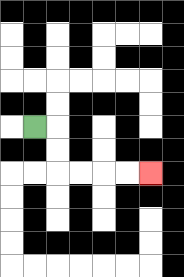{'start': '[1, 5]', 'end': '[6, 7]', 'path_directions': 'R,D,D,R,R,R,R', 'path_coordinates': '[[1, 5], [2, 5], [2, 6], [2, 7], [3, 7], [4, 7], [5, 7], [6, 7]]'}